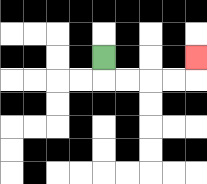{'start': '[4, 2]', 'end': '[8, 2]', 'path_directions': 'D,R,R,R,R,U', 'path_coordinates': '[[4, 2], [4, 3], [5, 3], [6, 3], [7, 3], [8, 3], [8, 2]]'}